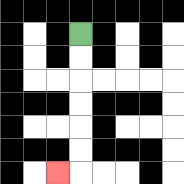{'start': '[3, 1]', 'end': '[2, 7]', 'path_directions': 'D,D,D,D,D,D,L', 'path_coordinates': '[[3, 1], [3, 2], [3, 3], [3, 4], [3, 5], [3, 6], [3, 7], [2, 7]]'}